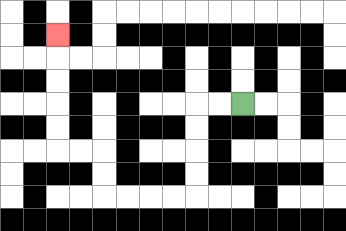{'start': '[10, 4]', 'end': '[2, 1]', 'path_directions': 'L,L,D,D,D,D,L,L,L,L,U,U,L,L,U,U,U,U,U', 'path_coordinates': '[[10, 4], [9, 4], [8, 4], [8, 5], [8, 6], [8, 7], [8, 8], [7, 8], [6, 8], [5, 8], [4, 8], [4, 7], [4, 6], [3, 6], [2, 6], [2, 5], [2, 4], [2, 3], [2, 2], [2, 1]]'}